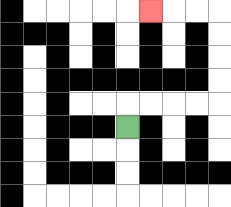{'start': '[5, 5]', 'end': '[6, 0]', 'path_directions': 'U,R,R,R,R,U,U,U,U,L,L,L', 'path_coordinates': '[[5, 5], [5, 4], [6, 4], [7, 4], [8, 4], [9, 4], [9, 3], [9, 2], [9, 1], [9, 0], [8, 0], [7, 0], [6, 0]]'}